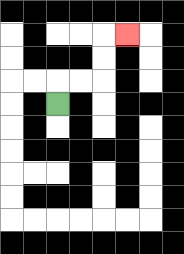{'start': '[2, 4]', 'end': '[5, 1]', 'path_directions': 'U,R,R,U,U,R', 'path_coordinates': '[[2, 4], [2, 3], [3, 3], [4, 3], [4, 2], [4, 1], [5, 1]]'}